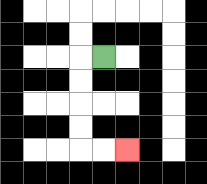{'start': '[4, 2]', 'end': '[5, 6]', 'path_directions': 'L,D,D,D,D,R,R', 'path_coordinates': '[[4, 2], [3, 2], [3, 3], [3, 4], [3, 5], [3, 6], [4, 6], [5, 6]]'}